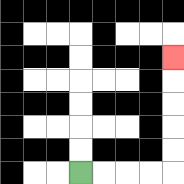{'start': '[3, 7]', 'end': '[7, 2]', 'path_directions': 'R,R,R,R,U,U,U,U,U', 'path_coordinates': '[[3, 7], [4, 7], [5, 7], [6, 7], [7, 7], [7, 6], [7, 5], [7, 4], [7, 3], [7, 2]]'}